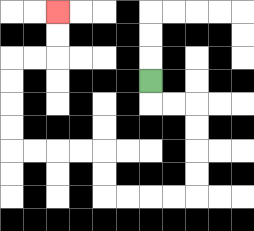{'start': '[6, 3]', 'end': '[2, 0]', 'path_directions': 'D,R,R,D,D,D,D,L,L,L,L,U,U,L,L,L,L,U,U,U,U,R,R,U,U', 'path_coordinates': '[[6, 3], [6, 4], [7, 4], [8, 4], [8, 5], [8, 6], [8, 7], [8, 8], [7, 8], [6, 8], [5, 8], [4, 8], [4, 7], [4, 6], [3, 6], [2, 6], [1, 6], [0, 6], [0, 5], [0, 4], [0, 3], [0, 2], [1, 2], [2, 2], [2, 1], [2, 0]]'}